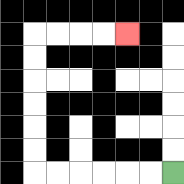{'start': '[7, 7]', 'end': '[5, 1]', 'path_directions': 'L,L,L,L,L,L,U,U,U,U,U,U,R,R,R,R', 'path_coordinates': '[[7, 7], [6, 7], [5, 7], [4, 7], [3, 7], [2, 7], [1, 7], [1, 6], [1, 5], [1, 4], [1, 3], [1, 2], [1, 1], [2, 1], [3, 1], [4, 1], [5, 1]]'}